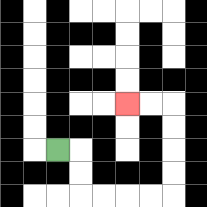{'start': '[2, 6]', 'end': '[5, 4]', 'path_directions': 'R,D,D,R,R,R,R,U,U,U,U,L,L', 'path_coordinates': '[[2, 6], [3, 6], [3, 7], [3, 8], [4, 8], [5, 8], [6, 8], [7, 8], [7, 7], [7, 6], [7, 5], [7, 4], [6, 4], [5, 4]]'}